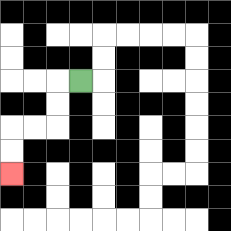{'start': '[3, 3]', 'end': '[0, 7]', 'path_directions': 'L,D,D,L,L,D,D', 'path_coordinates': '[[3, 3], [2, 3], [2, 4], [2, 5], [1, 5], [0, 5], [0, 6], [0, 7]]'}